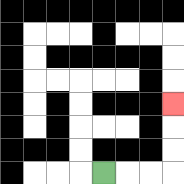{'start': '[4, 7]', 'end': '[7, 4]', 'path_directions': 'R,R,R,U,U,U', 'path_coordinates': '[[4, 7], [5, 7], [6, 7], [7, 7], [7, 6], [7, 5], [7, 4]]'}